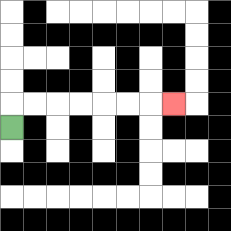{'start': '[0, 5]', 'end': '[7, 4]', 'path_directions': 'U,R,R,R,R,R,R,R', 'path_coordinates': '[[0, 5], [0, 4], [1, 4], [2, 4], [3, 4], [4, 4], [5, 4], [6, 4], [7, 4]]'}